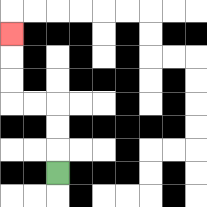{'start': '[2, 7]', 'end': '[0, 1]', 'path_directions': 'U,U,U,L,L,U,U,U', 'path_coordinates': '[[2, 7], [2, 6], [2, 5], [2, 4], [1, 4], [0, 4], [0, 3], [0, 2], [0, 1]]'}